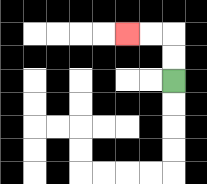{'start': '[7, 3]', 'end': '[5, 1]', 'path_directions': 'U,U,L,L', 'path_coordinates': '[[7, 3], [7, 2], [7, 1], [6, 1], [5, 1]]'}